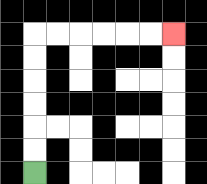{'start': '[1, 7]', 'end': '[7, 1]', 'path_directions': 'U,U,U,U,U,U,R,R,R,R,R,R', 'path_coordinates': '[[1, 7], [1, 6], [1, 5], [1, 4], [1, 3], [1, 2], [1, 1], [2, 1], [3, 1], [4, 1], [5, 1], [6, 1], [7, 1]]'}